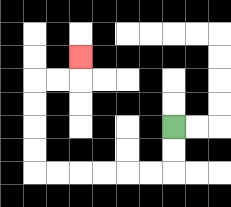{'start': '[7, 5]', 'end': '[3, 2]', 'path_directions': 'D,D,L,L,L,L,L,L,U,U,U,U,R,R,U', 'path_coordinates': '[[7, 5], [7, 6], [7, 7], [6, 7], [5, 7], [4, 7], [3, 7], [2, 7], [1, 7], [1, 6], [1, 5], [1, 4], [1, 3], [2, 3], [3, 3], [3, 2]]'}